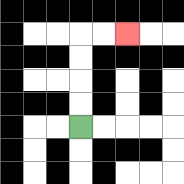{'start': '[3, 5]', 'end': '[5, 1]', 'path_directions': 'U,U,U,U,R,R', 'path_coordinates': '[[3, 5], [3, 4], [3, 3], [3, 2], [3, 1], [4, 1], [5, 1]]'}